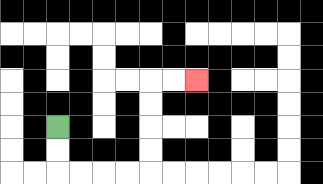{'start': '[2, 5]', 'end': '[8, 3]', 'path_directions': 'D,D,R,R,R,R,U,U,U,U,R,R', 'path_coordinates': '[[2, 5], [2, 6], [2, 7], [3, 7], [4, 7], [5, 7], [6, 7], [6, 6], [6, 5], [6, 4], [6, 3], [7, 3], [8, 3]]'}